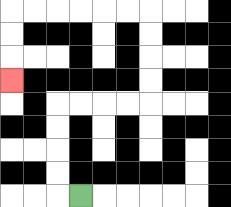{'start': '[3, 8]', 'end': '[0, 3]', 'path_directions': 'L,U,U,U,U,R,R,R,R,U,U,U,U,L,L,L,L,L,L,D,D,D', 'path_coordinates': '[[3, 8], [2, 8], [2, 7], [2, 6], [2, 5], [2, 4], [3, 4], [4, 4], [5, 4], [6, 4], [6, 3], [6, 2], [6, 1], [6, 0], [5, 0], [4, 0], [3, 0], [2, 0], [1, 0], [0, 0], [0, 1], [0, 2], [0, 3]]'}